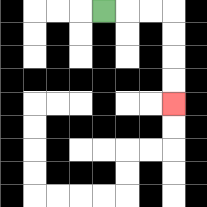{'start': '[4, 0]', 'end': '[7, 4]', 'path_directions': 'R,R,R,D,D,D,D', 'path_coordinates': '[[4, 0], [5, 0], [6, 0], [7, 0], [7, 1], [7, 2], [7, 3], [7, 4]]'}